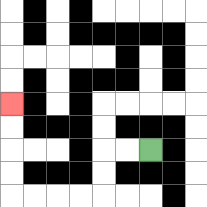{'start': '[6, 6]', 'end': '[0, 4]', 'path_directions': 'L,L,D,D,L,L,L,L,U,U,U,U', 'path_coordinates': '[[6, 6], [5, 6], [4, 6], [4, 7], [4, 8], [3, 8], [2, 8], [1, 8], [0, 8], [0, 7], [0, 6], [0, 5], [0, 4]]'}